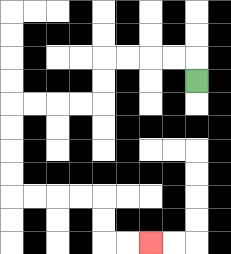{'start': '[8, 3]', 'end': '[6, 10]', 'path_directions': 'U,L,L,L,L,D,D,L,L,L,L,D,D,D,D,R,R,R,R,D,D,R,R', 'path_coordinates': '[[8, 3], [8, 2], [7, 2], [6, 2], [5, 2], [4, 2], [4, 3], [4, 4], [3, 4], [2, 4], [1, 4], [0, 4], [0, 5], [0, 6], [0, 7], [0, 8], [1, 8], [2, 8], [3, 8], [4, 8], [4, 9], [4, 10], [5, 10], [6, 10]]'}